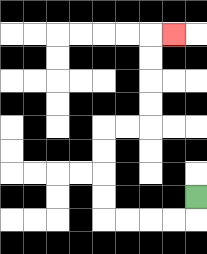{'start': '[8, 8]', 'end': '[7, 1]', 'path_directions': 'D,L,L,L,L,U,U,U,U,R,R,U,U,U,U,R', 'path_coordinates': '[[8, 8], [8, 9], [7, 9], [6, 9], [5, 9], [4, 9], [4, 8], [4, 7], [4, 6], [4, 5], [5, 5], [6, 5], [6, 4], [6, 3], [6, 2], [6, 1], [7, 1]]'}